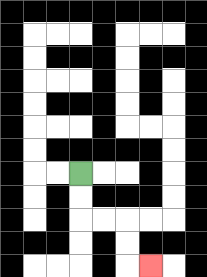{'start': '[3, 7]', 'end': '[6, 11]', 'path_directions': 'D,D,R,R,D,D,R', 'path_coordinates': '[[3, 7], [3, 8], [3, 9], [4, 9], [5, 9], [5, 10], [5, 11], [6, 11]]'}